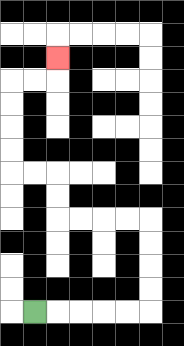{'start': '[1, 13]', 'end': '[2, 2]', 'path_directions': 'R,R,R,R,R,U,U,U,U,L,L,L,L,U,U,L,L,U,U,U,U,R,R,U', 'path_coordinates': '[[1, 13], [2, 13], [3, 13], [4, 13], [5, 13], [6, 13], [6, 12], [6, 11], [6, 10], [6, 9], [5, 9], [4, 9], [3, 9], [2, 9], [2, 8], [2, 7], [1, 7], [0, 7], [0, 6], [0, 5], [0, 4], [0, 3], [1, 3], [2, 3], [2, 2]]'}